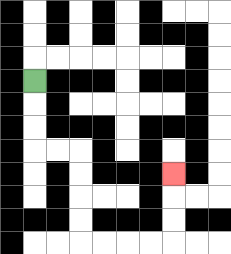{'start': '[1, 3]', 'end': '[7, 7]', 'path_directions': 'D,D,D,R,R,D,D,D,D,R,R,R,R,U,U,U', 'path_coordinates': '[[1, 3], [1, 4], [1, 5], [1, 6], [2, 6], [3, 6], [3, 7], [3, 8], [3, 9], [3, 10], [4, 10], [5, 10], [6, 10], [7, 10], [7, 9], [7, 8], [7, 7]]'}